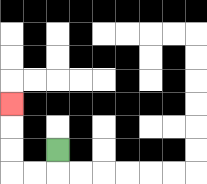{'start': '[2, 6]', 'end': '[0, 4]', 'path_directions': 'D,L,L,U,U,U', 'path_coordinates': '[[2, 6], [2, 7], [1, 7], [0, 7], [0, 6], [0, 5], [0, 4]]'}